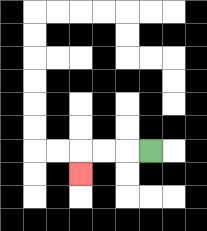{'start': '[6, 6]', 'end': '[3, 7]', 'path_directions': 'L,L,L,D', 'path_coordinates': '[[6, 6], [5, 6], [4, 6], [3, 6], [3, 7]]'}